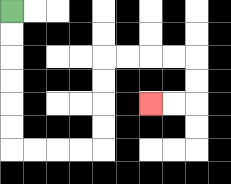{'start': '[0, 0]', 'end': '[6, 4]', 'path_directions': 'D,D,D,D,D,D,R,R,R,R,U,U,U,U,R,R,R,R,D,D,L,L', 'path_coordinates': '[[0, 0], [0, 1], [0, 2], [0, 3], [0, 4], [0, 5], [0, 6], [1, 6], [2, 6], [3, 6], [4, 6], [4, 5], [4, 4], [4, 3], [4, 2], [5, 2], [6, 2], [7, 2], [8, 2], [8, 3], [8, 4], [7, 4], [6, 4]]'}